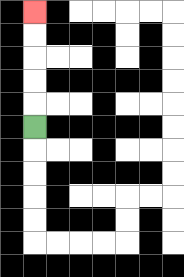{'start': '[1, 5]', 'end': '[1, 0]', 'path_directions': 'U,U,U,U,U', 'path_coordinates': '[[1, 5], [1, 4], [1, 3], [1, 2], [1, 1], [1, 0]]'}